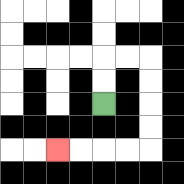{'start': '[4, 4]', 'end': '[2, 6]', 'path_directions': 'U,U,R,R,D,D,D,D,L,L,L,L', 'path_coordinates': '[[4, 4], [4, 3], [4, 2], [5, 2], [6, 2], [6, 3], [6, 4], [6, 5], [6, 6], [5, 6], [4, 6], [3, 6], [2, 6]]'}